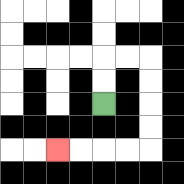{'start': '[4, 4]', 'end': '[2, 6]', 'path_directions': 'U,U,R,R,D,D,D,D,L,L,L,L', 'path_coordinates': '[[4, 4], [4, 3], [4, 2], [5, 2], [6, 2], [6, 3], [6, 4], [6, 5], [6, 6], [5, 6], [4, 6], [3, 6], [2, 6]]'}